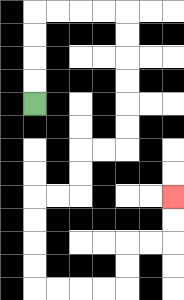{'start': '[1, 4]', 'end': '[7, 8]', 'path_directions': 'U,U,U,U,R,R,R,R,D,D,D,D,D,D,L,L,D,D,L,L,D,D,D,D,R,R,R,R,U,U,R,R,U,U', 'path_coordinates': '[[1, 4], [1, 3], [1, 2], [1, 1], [1, 0], [2, 0], [3, 0], [4, 0], [5, 0], [5, 1], [5, 2], [5, 3], [5, 4], [5, 5], [5, 6], [4, 6], [3, 6], [3, 7], [3, 8], [2, 8], [1, 8], [1, 9], [1, 10], [1, 11], [1, 12], [2, 12], [3, 12], [4, 12], [5, 12], [5, 11], [5, 10], [6, 10], [7, 10], [7, 9], [7, 8]]'}